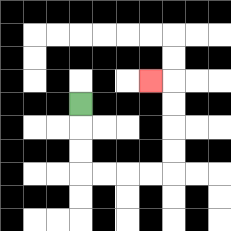{'start': '[3, 4]', 'end': '[6, 3]', 'path_directions': 'D,D,D,R,R,R,R,U,U,U,U,L', 'path_coordinates': '[[3, 4], [3, 5], [3, 6], [3, 7], [4, 7], [5, 7], [6, 7], [7, 7], [7, 6], [7, 5], [7, 4], [7, 3], [6, 3]]'}